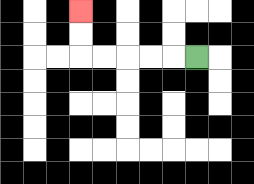{'start': '[8, 2]', 'end': '[3, 0]', 'path_directions': 'L,L,L,L,L,U,U', 'path_coordinates': '[[8, 2], [7, 2], [6, 2], [5, 2], [4, 2], [3, 2], [3, 1], [3, 0]]'}